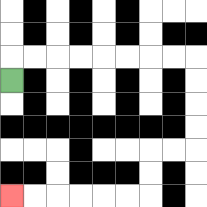{'start': '[0, 3]', 'end': '[0, 8]', 'path_directions': 'U,R,R,R,R,R,R,R,R,D,D,D,D,L,L,D,D,L,L,L,L,L,L', 'path_coordinates': '[[0, 3], [0, 2], [1, 2], [2, 2], [3, 2], [4, 2], [5, 2], [6, 2], [7, 2], [8, 2], [8, 3], [8, 4], [8, 5], [8, 6], [7, 6], [6, 6], [6, 7], [6, 8], [5, 8], [4, 8], [3, 8], [2, 8], [1, 8], [0, 8]]'}